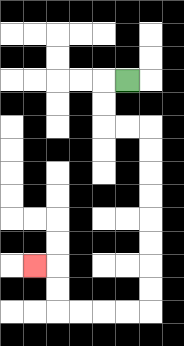{'start': '[5, 3]', 'end': '[1, 11]', 'path_directions': 'L,D,D,R,R,D,D,D,D,D,D,D,D,L,L,L,L,U,U,L', 'path_coordinates': '[[5, 3], [4, 3], [4, 4], [4, 5], [5, 5], [6, 5], [6, 6], [6, 7], [6, 8], [6, 9], [6, 10], [6, 11], [6, 12], [6, 13], [5, 13], [4, 13], [3, 13], [2, 13], [2, 12], [2, 11], [1, 11]]'}